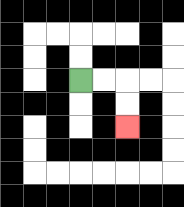{'start': '[3, 3]', 'end': '[5, 5]', 'path_directions': 'R,R,D,D', 'path_coordinates': '[[3, 3], [4, 3], [5, 3], [5, 4], [5, 5]]'}